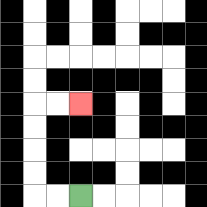{'start': '[3, 8]', 'end': '[3, 4]', 'path_directions': 'L,L,U,U,U,U,R,R', 'path_coordinates': '[[3, 8], [2, 8], [1, 8], [1, 7], [1, 6], [1, 5], [1, 4], [2, 4], [3, 4]]'}